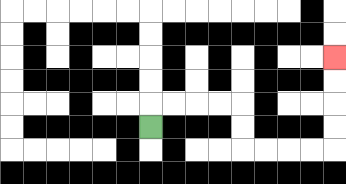{'start': '[6, 5]', 'end': '[14, 2]', 'path_directions': 'U,R,R,R,R,D,D,R,R,R,R,U,U,U,U', 'path_coordinates': '[[6, 5], [6, 4], [7, 4], [8, 4], [9, 4], [10, 4], [10, 5], [10, 6], [11, 6], [12, 6], [13, 6], [14, 6], [14, 5], [14, 4], [14, 3], [14, 2]]'}